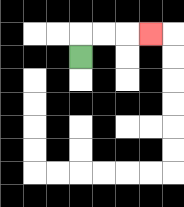{'start': '[3, 2]', 'end': '[6, 1]', 'path_directions': 'U,R,R,R', 'path_coordinates': '[[3, 2], [3, 1], [4, 1], [5, 1], [6, 1]]'}